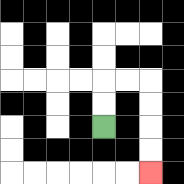{'start': '[4, 5]', 'end': '[6, 7]', 'path_directions': 'U,U,R,R,D,D,D,D', 'path_coordinates': '[[4, 5], [4, 4], [4, 3], [5, 3], [6, 3], [6, 4], [6, 5], [6, 6], [6, 7]]'}